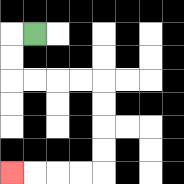{'start': '[1, 1]', 'end': '[0, 7]', 'path_directions': 'L,D,D,R,R,R,R,D,D,D,D,L,L,L,L', 'path_coordinates': '[[1, 1], [0, 1], [0, 2], [0, 3], [1, 3], [2, 3], [3, 3], [4, 3], [4, 4], [4, 5], [4, 6], [4, 7], [3, 7], [2, 7], [1, 7], [0, 7]]'}